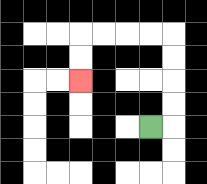{'start': '[6, 5]', 'end': '[3, 3]', 'path_directions': 'R,U,U,U,U,L,L,L,L,D,D', 'path_coordinates': '[[6, 5], [7, 5], [7, 4], [7, 3], [7, 2], [7, 1], [6, 1], [5, 1], [4, 1], [3, 1], [3, 2], [3, 3]]'}